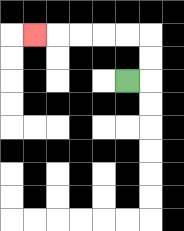{'start': '[5, 3]', 'end': '[1, 1]', 'path_directions': 'R,U,U,L,L,L,L,L', 'path_coordinates': '[[5, 3], [6, 3], [6, 2], [6, 1], [5, 1], [4, 1], [3, 1], [2, 1], [1, 1]]'}